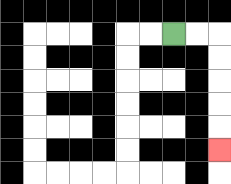{'start': '[7, 1]', 'end': '[9, 6]', 'path_directions': 'R,R,D,D,D,D,D', 'path_coordinates': '[[7, 1], [8, 1], [9, 1], [9, 2], [9, 3], [9, 4], [9, 5], [9, 6]]'}